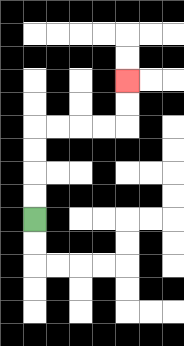{'start': '[1, 9]', 'end': '[5, 3]', 'path_directions': 'U,U,U,U,R,R,R,R,U,U', 'path_coordinates': '[[1, 9], [1, 8], [1, 7], [1, 6], [1, 5], [2, 5], [3, 5], [4, 5], [5, 5], [5, 4], [5, 3]]'}